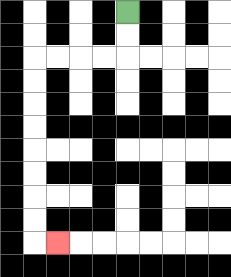{'start': '[5, 0]', 'end': '[2, 10]', 'path_directions': 'D,D,L,L,L,L,D,D,D,D,D,D,D,D,R', 'path_coordinates': '[[5, 0], [5, 1], [5, 2], [4, 2], [3, 2], [2, 2], [1, 2], [1, 3], [1, 4], [1, 5], [1, 6], [1, 7], [1, 8], [1, 9], [1, 10], [2, 10]]'}